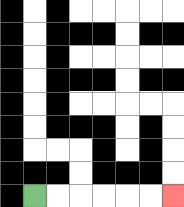{'start': '[1, 8]', 'end': '[7, 8]', 'path_directions': 'R,R,R,R,R,R', 'path_coordinates': '[[1, 8], [2, 8], [3, 8], [4, 8], [5, 8], [6, 8], [7, 8]]'}